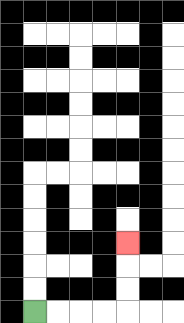{'start': '[1, 13]', 'end': '[5, 10]', 'path_directions': 'R,R,R,R,U,U,U', 'path_coordinates': '[[1, 13], [2, 13], [3, 13], [4, 13], [5, 13], [5, 12], [5, 11], [5, 10]]'}